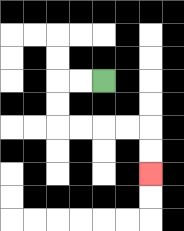{'start': '[4, 3]', 'end': '[6, 7]', 'path_directions': 'L,L,D,D,R,R,R,R,D,D', 'path_coordinates': '[[4, 3], [3, 3], [2, 3], [2, 4], [2, 5], [3, 5], [4, 5], [5, 5], [6, 5], [6, 6], [6, 7]]'}